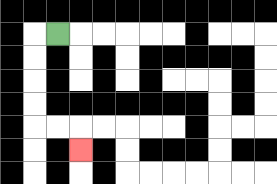{'start': '[2, 1]', 'end': '[3, 6]', 'path_directions': 'L,D,D,D,D,R,R,D', 'path_coordinates': '[[2, 1], [1, 1], [1, 2], [1, 3], [1, 4], [1, 5], [2, 5], [3, 5], [3, 6]]'}